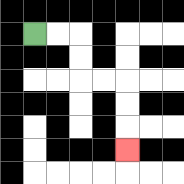{'start': '[1, 1]', 'end': '[5, 6]', 'path_directions': 'R,R,D,D,R,R,D,D,D', 'path_coordinates': '[[1, 1], [2, 1], [3, 1], [3, 2], [3, 3], [4, 3], [5, 3], [5, 4], [5, 5], [5, 6]]'}